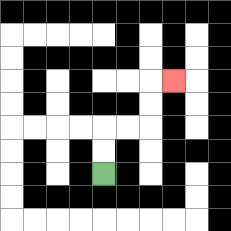{'start': '[4, 7]', 'end': '[7, 3]', 'path_directions': 'U,U,R,R,U,U,R', 'path_coordinates': '[[4, 7], [4, 6], [4, 5], [5, 5], [6, 5], [6, 4], [6, 3], [7, 3]]'}